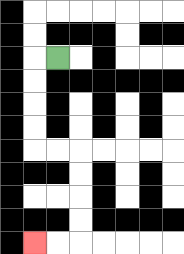{'start': '[2, 2]', 'end': '[1, 10]', 'path_directions': 'L,D,D,D,D,R,R,D,D,D,D,L,L', 'path_coordinates': '[[2, 2], [1, 2], [1, 3], [1, 4], [1, 5], [1, 6], [2, 6], [3, 6], [3, 7], [3, 8], [3, 9], [3, 10], [2, 10], [1, 10]]'}